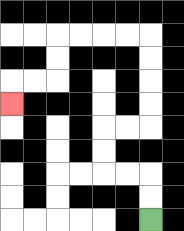{'start': '[6, 9]', 'end': '[0, 4]', 'path_directions': 'U,U,L,L,U,U,R,R,U,U,U,U,L,L,L,L,D,D,L,L,D', 'path_coordinates': '[[6, 9], [6, 8], [6, 7], [5, 7], [4, 7], [4, 6], [4, 5], [5, 5], [6, 5], [6, 4], [6, 3], [6, 2], [6, 1], [5, 1], [4, 1], [3, 1], [2, 1], [2, 2], [2, 3], [1, 3], [0, 3], [0, 4]]'}